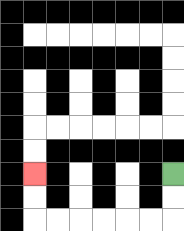{'start': '[7, 7]', 'end': '[1, 7]', 'path_directions': 'D,D,L,L,L,L,L,L,U,U', 'path_coordinates': '[[7, 7], [7, 8], [7, 9], [6, 9], [5, 9], [4, 9], [3, 9], [2, 9], [1, 9], [1, 8], [1, 7]]'}